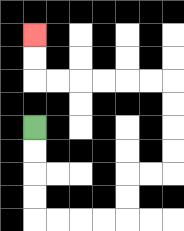{'start': '[1, 5]', 'end': '[1, 1]', 'path_directions': 'D,D,D,D,R,R,R,R,U,U,R,R,U,U,U,U,L,L,L,L,L,L,U,U', 'path_coordinates': '[[1, 5], [1, 6], [1, 7], [1, 8], [1, 9], [2, 9], [3, 9], [4, 9], [5, 9], [5, 8], [5, 7], [6, 7], [7, 7], [7, 6], [7, 5], [7, 4], [7, 3], [6, 3], [5, 3], [4, 3], [3, 3], [2, 3], [1, 3], [1, 2], [1, 1]]'}